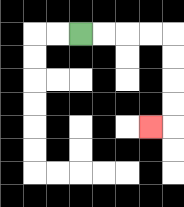{'start': '[3, 1]', 'end': '[6, 5]', 'path_directions': 'R,R,R,R,D,D,D,D,L', 'path_coordinates': '[[3, 1], [4, 1], [5, 1], [6, 1], [7, 1], [7, 2], [7, 3], [7, 4], [7, 5], [6, 5]]'}